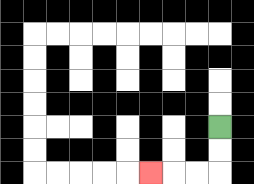{'start': '[9, 5]', 'end': '[6, 7]', 'path_directions': 'D,D,L,L,L', 'path_coordinates': '[[9, 5], [9, 6], [9, 7], [8, 7], [7, 7], [6, 7]]'}